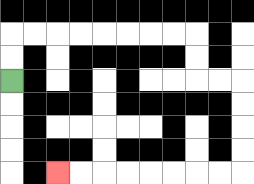{'start': '[0, 3]', 'end': '[2, 7]', 'path_directions': 'U,U,R,R,R,R,R,R,R,R,D,D,R,R,D,D,D,D,L,L,L,L,L,L,L,L', 'path_coordinates': '[[0, 3], [0, 2], [0, 1], [1, 1], [2, 1], [3, 1], [4, 1], [5, 1], [6, 1], [7, 1], [8, 1], [8, 2], [8, 3], [9, 3], [10, 3], [10, 4], [10, 5], [10, 6], [10, 7], [9, 7], [8, 7], [7, 7], [6, 7], [5, 7], [4, 7], [3, 7], [2, 7]]'}